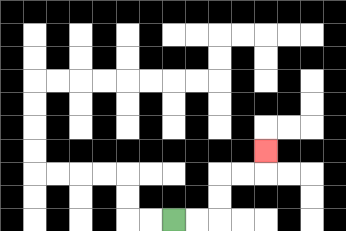{'start': '[7, 9]', 'end': '[11, 6]', 'path_directions': 'R,R,U,U,R,R,U', 'path_coordinates': '[[7, 9], [8, 9], [9, 9], [9, 8], [9, 7], [10, 7], [11, 7], [11, 6]]'}